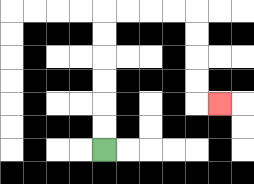{'start': '[4, 6]', 'end': '[9, 4]', 'path_directions': 'U,U,U,U,U,U,R,R,R,R,D,D,D,D,R', 'path_coordinates': '[[4, 6], [4, 5], [4, 4], [4, 3], [4, 2], [4, 1], [4, 0], [5, 0], [6, 0], [7, 0], [8, 0], [8, 1], [8, 2], [8, 3], [8, 4], [9, 4]]'}